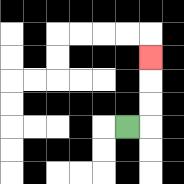{'start': '[5, 5]', 'end': '[6, 2]', 'path_directions': 'R,U,U,U', 'path_coordinates': '[[5, 5], [6, 5], [6, 4], [6, 3], [6, 2]]'}